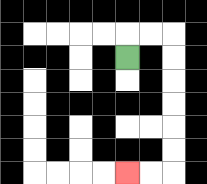{'start': '[5, 2]', 'end': '[5, 7]', 'path_directions': 'U,R,R,D,D,D,D,D,D,L,L', 'path_coordinates': '[[5, 2], [5, 1], [6, 1], [7, 1], [7, 2], [7, 3], [7, 4], [7, 5], [7, 6], [7, 7], [6, 7], [5, 7]]'}